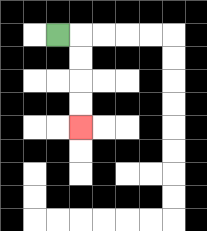{'start': '[2, 1]', 'end': '[3, 5]', 'path_directions': 'R,D,D,D,D', 'path_coordinates': '[[2, 1], [3, 1], [3, 2], [3, 3], [3, 4], [3, 5]]'}